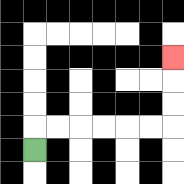{'start': '[1, 6]', 'end': '[7, 2]', 'path_directions': 'U,R,R,R,R,R,R,U,U,U', 'path_coordinates': '[[1, 6], [1, 5], [2, 5], [3, 5], [4, 5], [5, 5], [6, 5], [7, 5], [7, 4], [7, 3], [7, 2]]'}